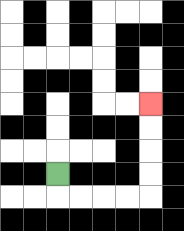{'start': '[2, 7]', 'end': '[6, 4]', 'path_directions': 'D,R,R,R,R,U,U,U,U', 'path_coordinates': '[[2, 7], [2, 8], [3, 8], [4, 8], [5, 8], [6, 8], [6, 7], [6, 6], [6, 5], [6, 4]]'}